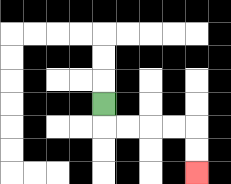{'start': '[4, 4]', 'end': '[8, 7]', 'path_directions': 'D,R,R,R,R,D,D', 'path_coordinates': '[[4, 4], [4, 5], [5, 5], [6, 5], [7, 5], [8, 5], [8, 6], [8, 7]]'}